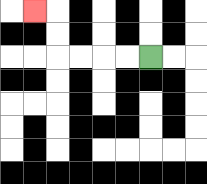{'start': '[6, 2]', 'end': '[1, 0]', 'path_directions': 'L,L,L,L,U,U,L', 'path_coordinates': '[[6, 2], [5, 2], [4, 2], [3, 2], [2, 2], [2, 1], [2, 0], [1, 0]]'}